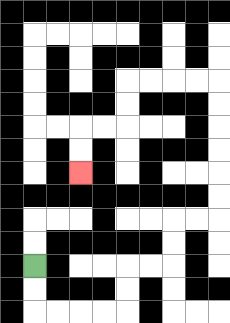{'start': '[1, 11]', 'end': '[3, 7]', 'path_directions': 'D,D,R,R,R,R,U,U,R,R,U,U,R,R,U,U,U,U,U,U,L,L,L,L,D,D,L,L,D,D', 'path_coordinates': '[[1, 11], [1, 12], [1, 13], [2, 13], [3, 13], [4, 13], [5, 13], [5, 12], [5, 11], [6, 11], [7, 11], [7, 10], [7, 9], [8, 9], [9, 9], [9, 8], [9, 7], [9, 6], [9, 5], [9, 4], [9, 3], [8, 3], [7, 3], [6, 3], [5, 3], [5, 4], [5, 5], [4, 5], [3, 5], [3, 6], [3, 7]]'}